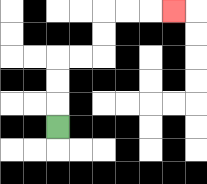{'start': '[2, 5]', 'end': '[7, 0]', 'path_directions': 'U,U,U,R,R,U,U,R,R,R', 'path_coordinates': '[[2, 5], [2, 4], [2, 3], [2, 2], [3, 2], [4, 2], [4, 1], [4, 0], [5, 0], [6, 0], [7, 0]]'}